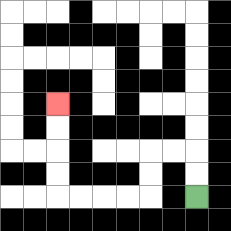{'start': '[8, 8]', 'end': '[2, 4]', 'path_directions': 'U,U,L,L,D,D,L,L,L,L,U,U,U,U', 'path_coordinates': '[[8, 8], [8, 7], [8, 6], [7, 6], [6, 6], [6, 7], [6, 8], [5, 8], [4, 8], [3, 8], [2, 8], [2, 7], [2, 6], [2, 5], [2, 4]]'}